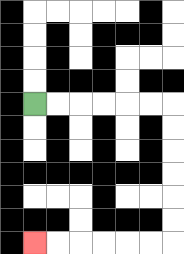{'start': '[1, 4]', 'end': '[1, 10]', 'path_directions': 'R,R,R,R,R,R,D,D,D,D,D,D,L,L,L,L,L,L', 'path_coordinates': '[[1, 4], [2, 4], [3, 4], [4, 4], [5, 4], [6, 4], [7, 4], [7, 5], [7, 6], [7, 7], [7, 8], [7, 9], [7, 10], [6, 10], [5, 10], [4, 10], [3, 10], [2, 10], [1, 10]]'}